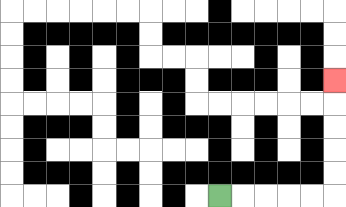{'start': '[9, 8]', 'end': '[14, 3]', 'path_directions': 'R,R,R,R,R,U,U,U,U,U', 'path_coordinates': '[[9, 8], [10, 8], [11, 8], [12, 8], [13, 8], [14, 8], [14, 7], [14, 6], [14, 5], [14, 4], [14, 3]]'}